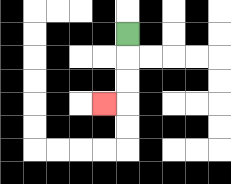{'start': '[5, 1]', 'end': '[4, 4]', 'path_directions': 'D,D,D,L', 'path_coordinates': '[[5, 1], [5, 2], [5, 3], [5, 4], [4, 4]]'}